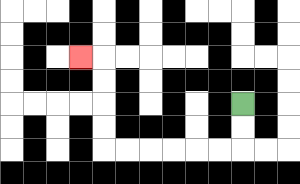{'start': '[10, 4]', 'end': '[3, 2]', 'path_directions': 'D,D,L,L,L,L,L,L,U,U,U,U,L', 'path_coordinates': '[[10, 4], [10, 5], [10, 6], [9, 6], [8, 6], [7, 6], [6, 6], [5, 6], [4, 6], [4, 5], [4, 4], [4, 3], [4, 2], [3, 2]]'}